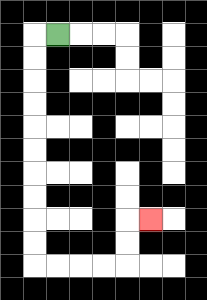{'start': '[2, 1]', 'end': '[6, 9]', 'path_directions': 'L,D,D,D,D,D,D,D,D,D,D,R,R,R,R,U,U,R', 'path_coordinates': '[[2, 1], [1, 1], [1, 2], [1, 3], [1, 4], [1, 5], [1, 6], [1, 7], [1, 8], [1, 9], [1, 10], [1, 11], [2, 11], [3, 11], [4, 11], [5, 11], [5, 10], [5, 9], [6, 9]]'}